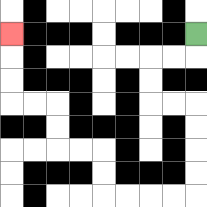{'start': '[8, 1]', 'end': '[0, 1]', 'path_directions': 'D,L,L,D,D,R,R,D,D,D,D,L,L,L,L,U,U,L,L,U,U,L,L,U,U,U', 'path_coordinates': '[[8, 1], [8, 2], [7, 2], [6, 2], [6, 3], [6, 4], [7, 4], [8, 4], [8, 5], [8, 6], [8, 7], [8, 8], [7, 8], [6, 8], [5, 8], [4, 8], [4, 7], [4, 6], [3, 6], [2, 6], [2, 5], [2, 4], [1, 4], [0, 4], [0, 3], [0, 2], [0, 1]]'}